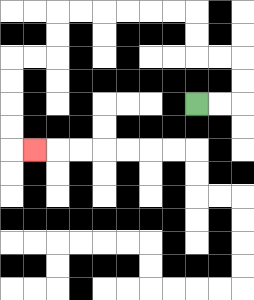{'start': '[8, 4]', 'end': '[1, 6]', 'path_directions': 'R,R,U,U,L,L,U,U,L,L,L,L,L,L,D,D,L,L,D,D,D,D,R', 'path_coordinates': '[[8, 4], [9, 4], [10, 4], [10, 3], [10, 2], [9, 2], [8, 2], [8, 1], [8, 0], [7, 0], [6, 0], [5, 0], [4, 0], [3, 0], [2, 0], [2, 1], [2, 2], [1, 2], [0, 2], [0, 3], [0, 4], [0, 5], [0, 6], [1, 6]]'}